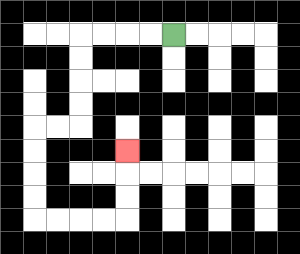{'start': '[7, 1]', 'end': '[5, 6]', 'path_directions': 'L,L,L,L,D,D,D,D,L,L,D,D,D,D,R,R,R,R,U,U,U', 'path_coordinates': '[[7, 1], [6, 1], [5, 1], [4, 1], [3, 1], [3, 2], [3, 3], [3, 4], [3, 5], [2, 5], [1, 5], [1, 6], [1, 7], [1, 8], [1, 9], [2, 9], [3, 9], [4, 9], [5, 9], [5, 8], [5, 7], [5, 6]]'}